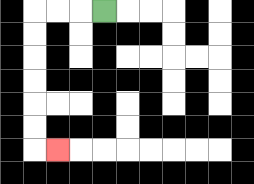{'start': '[4, 0]', 'end': '[2, 6]', 'path_directions': 'L,L,L,D,D,D,D,D,D,R', 'path_coordinates': '[[4, 0], [3, 0], [2, 0], [1, 0], [1, 1], [1, 2], [1, 3], [1, 4], [1, 5], [1, 6], [2, 6]]'}